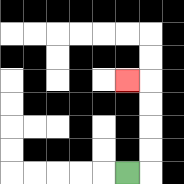{'start': '[5, 7]', 'end': '[5, 3]', 'path_directions': 'R,U,U,U,U,L', 'path_coordinates': '[[5, 7], [6, 7], [6, 6], [6, 5], [6, 4], [6, 3], [5, 3]]'}